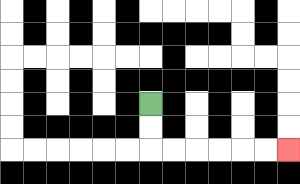{'start': '[6, 4]', 'end': '[12, 6]', 'path_directions': 'D,D,R,R,R,R,R,R', 'path_coordinates': '[[6, 4], [6, 5], [6, 6], [7, 6], [8, 6], [9, 6], [10, 6], [11, 6], [12, 6]]'}